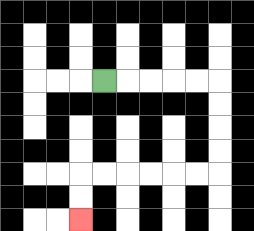{'start': '[4, 3]', 'end': '[3, 9]', 'path_directions': 'R,R,R,R,R,D,D,D,D,L,L,L,L,L,L,D,D', 'path_coordinates': '[[4, 3], [5, 3], [6, 3], [7, 3], [8, 3], [9, 3], [9, 4], [9, 5], [9, 6], [9, 7], [8, 7], [7, 7], [6, 7], [5, 7], [4, 7], [3, 7], [3, 8], [3, 9]]'}